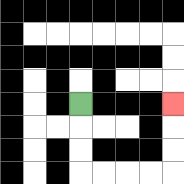{'start': '[3, 4]', 'end': '[7, 4]', 'path_directions': 'D,D,D,R,R,R,R,U,U,U', 'path_coordinates': '[[3, 4], [3, 5], [3, 6], [3, 7], [4, 7], [5, 7], [6, 7], [7, 7], [7, 6], [7, 5], [7, 4]]'}